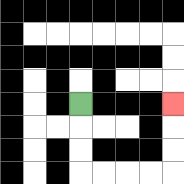{'start': '[3, 4]', 'end': '[7, 4]', 'path_directions': 'D,D,D,R,R,R,R,U,U,U', 'path_coordinates': '[[3, 4], [3, 5], [3, 6], [3, 7], [4, 7], [5, 7], [6, 7], [7, 7], [7, 6], [7, 5], [7, 4]]'}